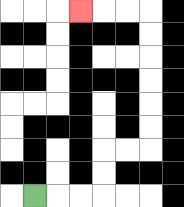{'start': '[1, 8]', 'end': '[3, 0]', 'path_directions': 'R,R,R,U,U,R,R,U,U,U,U,U,U,L,L,L', 'path_coordinates': '[[1, 8], [2, 8], [3, 8], [4, 8], [4, 7], [4, 6], [5, 6], [6, 6], [6, 5], [6, 4], [6, 3], [6, 2], [6, 1], [6, 0], [5, 0], [4, 0], [3, 0]]'}